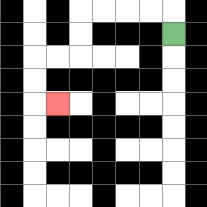{'start': '[7, 1]', 'end': '[2, 4]', 'path_directions': 'U,L,L,L,L,D,D,L,L,D,D,R', 'path_coordinates': '[[7, 1], [7, 0], [6, 0], [5, 0], [4, 0], [3, 0], [3, 1], [3, 2], [2, 2], [1, 2], [1, 3], [1, 4], [2, 4]]'}